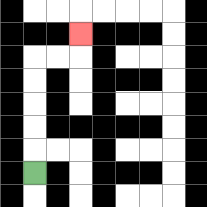{'start': '[1, 7]', 'end': '[3, 1]', 'path_directions': 'U,U,U,U,U,R,R,U', 'path_coordinates': '[[1, 7], [1, 6], [1, 5], [1, 4], [1, 3], [1, 2], [2, 2], [3, 2], [3, 1]]'}